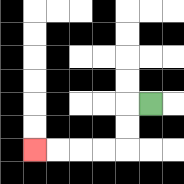{'start': '[6, 4]', 'end': '[1, 6]', 'path_directions': 'L,D,D,L,L,L,L', 'path_coordinates': '[[6, 4], [5, 4], [5, 5], [5, 6], [4, 6], [3, 6], [2, 6], [1, 6]]'}